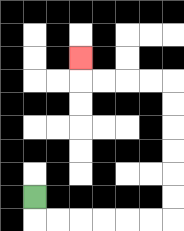{'start': '[1, 8]', 'end': '[3, 2]', 'path_directions': 'D,R,R,R,R,R,R,U,U,U,U,U,U,L,L,L,L,U', 'path_coordinates': '[[1, 8], [1, 9], [2, 9], [3, 9], [4, 9], [5, 9], [6, 9], [7, 9], [7, 8], [7, 7], [7, 6], [7, 5], [7, 4], [7, 3], [6, 3], [5, 3], [4, 3], [3, 3], [3, 2]]'}